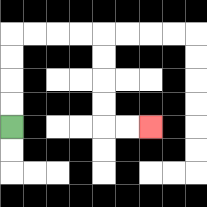{'start': '[0, 5]', 'end': '[6, 5]', 'path_directions': 'U,U,U,U,R,R,R,R,D,D,D,D,R,R', 'path_coordinates': '[[0, 5], [0, 4], [0, 3], [0, 2], [0, 1], [1, 1], [2, 1], [3, 1], [4, 1], [4, 2], [4, 3], [4, 4], [4, 5], [5, 5], [6, 5]]'}